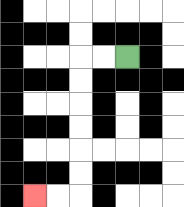{'start': '[5, 2]', 'end': '[1, 8]', 'path_directions': 'L,L,D,D,D,D,D,D,L,L', 'path_coordinates': '[[5, 2], [4, 2], [3, 2], [3, 3], [3, 4], [3, 5], [3, 6], [3, 7], [3, 8], [2, 8], [1, 8]]'}